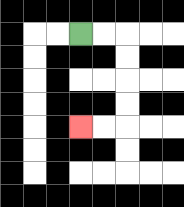{'start': '[3, 1]', 'end': '[3, 5]', 'path_directions': 'R,R,D,D,D,D,L,L', 'path_coordinates': '[[3, 1], [4, 1], [5, 1], [5, 2], [5, 3], [5, 4], [5, 5], [4, 5], [3, 5]]'}